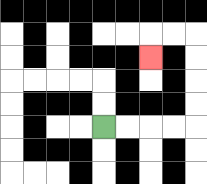{'start': '[4, 5]', 'end': '[6, 2]', 'path_directions': 'R,R,R,R,U,U,U,U,L,L,D', 'path_coordinates': '[[4, 5], [5, 5], [6, 5], [7, 5], [8, 5], [8, 4], [8, 3], [8, 2], [8, 1], [7, 1], [6, 1], [6, 2]]'}